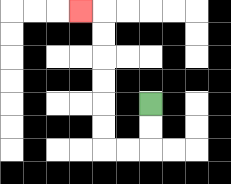{'start': '[6, 4]', 'end': '[3, 0]', 'path_directions': 'D,D,L,L,U,U,U,U,U,U,L', 'path_coordinates': '[[6, 4], [6, 5], [6, 6], [5, 6], [4, 6], [4, 5], [4, 4], [4, 3], [4, 2], [4, 1], [4, 0], [3, 0]]'}